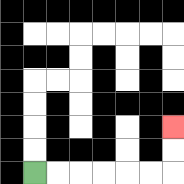{'start': '[1, 7]', 'end': '[7, 5]', 'path_directions': 'R,R,R,R,R,R,U,U', 'path_coordinates': '[[1, 7], [2, 7], [3, 7], [4, 7], [5, 7], [6, 7], [7, 7], [7, 6], [7, 5]]'}